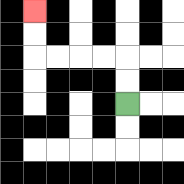{'start': '[5, 4]', 'end': '[1, 0]', 'path_directions': 'U,U,L,L,L,L,U,U', 'path_coordinates': '[[5, 4], [5, 3], [5, 2], [4, 2], [3, 2], [2, 2], [1, 2], [1, 1], [1, 0]]'}